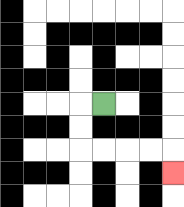{'start': '[4, 4]', 'end': '[7, 7]', 'path_directions': 'L,D,D,R,R,R,R,D', 'path_coordinates': '[[4, 4], [3, 4], [3, 5], [3, 6], [4, 6], [5, 6], [6, 6], [7, 6], [7, 7]]'}